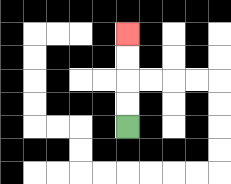{'start': '[5, 5]', 'end': '[5, 1]', 'path_directions': 'U,U,U,U', 'path_coordinates': '[[5, 5], [5, 4], [5, 3], [5, 2], [5, 1]]'}